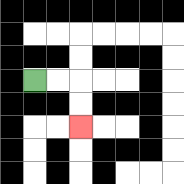{'start': '[1, 3]', 'end': '[3, 5]', 'path_directions': 'R,R,D,D', 'path_coordinates': '[[1, 3], [2, 3], [3, 3], [3, 4], [3, 5]]'}